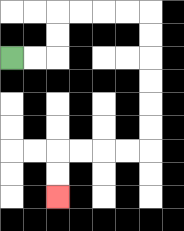{'start': '[0, 2]', 'end': '[2, 8]', 'path_directions': 'R,R,U,U,R,R,R,R,D,D,D,D,D,D,L,L,L,L,D,D', 'path_coordinates': '[[0, 2], [1, 2], [2, 2], [2, 1], [2, 0], [3, 0], [4, 0], [5, 0], [6, 0], [6, 1], [6, 2], [6, 3], [6, 4], [6, 5], [6, 6], [5, 6], [4, 6], [3, 6], [2, 6], [2, 7], [2, 8]]'}